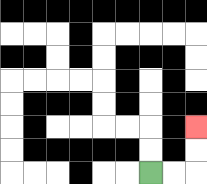{'start': '[6, 7]', 'end': '[8, 5]', 'path_directions': 'R,R,U,U', 'path_coordinates': '[[6, 7], [7, 7], [8, 7], [8, 6], [8, 5]]'}